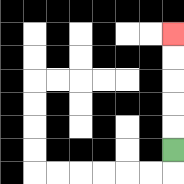{'start': '[7, 6]', 'end': '[7, 1]', 'path_directions': 'U,U,U,U,U', 'path_coordinates': '[[7, 6], [7, 5], [7, 4], [7, 3], [7, 2], [7, 1]]'}